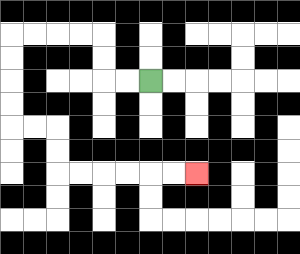{'start': '[6, 3]', 'end': '[8, 7]', 'path_directions': 'L,L,U,U,L,L,L,L,D,D,D,D,R,R,D,D,R,R,R,R,R,R', 'path_coordinates': '[[6, 3], [5, 3], [4, 3], [4, 2], [4, 1], [3, 1], [2, 1], [1, 1], [0, 1], [0, 2], [0, 3], [0, 4], [0, 5], [1, 5], [2, 5], [2, 6], [2, 7], [3, 7], [4, 7], [5, 7], [6, 7], [7, 7], [8, 7]]'}